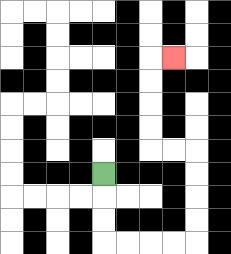{'start': '[4, 7]', 'end': '[7, 2]', 'path_directions': 'D,D,D,R,R,R,R,U,U,U,U,L,L,U,U,U,U,R', 'path_coordinates': '[[4, 7], [4, 8], [4, 9], [4, 10], [5, 10], [6, 10], [7, 10], [8, 10], [8, 9], [8, 8], [8, 7], [8, 6], [7, 6], [6, 6], [6, 5], [6, 4], [6, 3], [6, 2], [7, 2]]'}